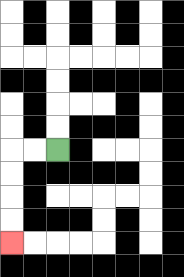{'start': '[2, 6]', 'end': '[0, 10]', 'path_directions': 'L,L,D,D,D,D', 'path_coordinates': '[[2, 6], [1, 6], [0, 6], [0, 7], [0, 8], [0, 9], [0, 10]]'}